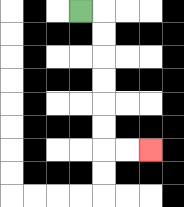{'start': '[3, 0]', 'end': '[6, 6]', 'path_directions': 'R,D,D,D,D,D,D,R,R', 'path_coordinates': '[[3, 0], [4, 0], [4, 1], [4, 2], [4, 3], [4, 4], [4, 5], [4, 6], [5, 6], [6, 6]]'}